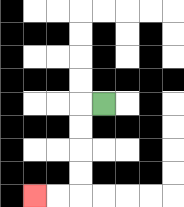{'start': '[4, 4]', 'end': '[1, 8]', 'path_directions': 'L,D,D,D,D,L,L', 'path_coordinates': '[[4, 4], [3, 4], [3, 5], [3, 6], [3, 7], [3, 8], [2, 8], [1, 8]]'}